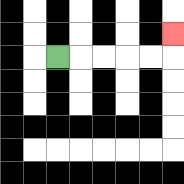{'start': '[2, 2]', 'end': '[7, 1]', 'path_directions': 'R,R,R,R,R,U', 'path_coordinates': '[[2, 2], [3, 2], [4, 2], [5, 2], [6, 2], [7, 2], [7, 1]]'}